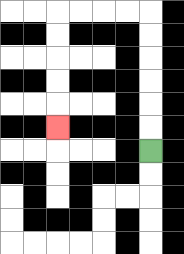{'start': '[6, 6]', 'end': '[2, 5]', 'path_directions': 'U,U,U,U,U,U,L,L,L,L,D,D,D,D,D', 'path_coordinates': '[[6, 6], [6, 5], [6, 4], [6, 3], [6, 2], [6, 1], [6, 0], [5, 0], [4, 0], [3, 0], [2, 0], [2, 1], [2, 2], [2, 3], [2, 4], [2, 5]]'}